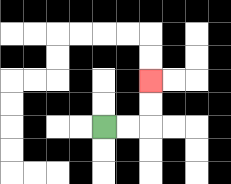{'start': '[4, 5]', 'end': '[6, 3]', 'path_directions': 'R,R,U,U', 'path_coordinates': '[[4, 5], [5, 5], [6, 5], [6, 4], [6, 3]]'}